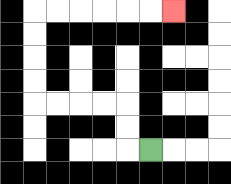{'start': '[6, 6]', 'end': '[7, 0]', 'path_directions': 'L,U,U,L,L,L,L,U,U,U,U,R,R,R,R,R,R', 'path_coordinates': '[[6, 6], [5, 6], [5, 5], [5, 4], [4, 4], [3, 4], [2, 4], [1, 4], [1, 3], [1, 2], [1, 1], [1, 0], [2, 0], [3, 0], [4, 0], [5, 0], [6, 0], [7, 0]]'}